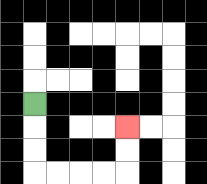{'start': '[1, 4]', 'end': '[5, 5]', 'path_directions': 'D,D,D,R,R,R,R,U,U', 'path_coordinates': '[[1, 4], [1, 5], [1, 6], [1, 7], [2, 7], [3, 7], [4, 7], [5, 7], [5, 6], [5, 5]]'}